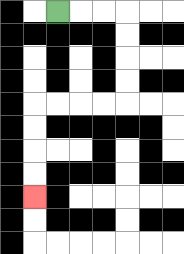{'start': '[2, 0]', 'end': '[1, 8]', 'path_directions': 'R,R,R,D,D,D,D,L,L,L,L,D,D,D,D', 'path_coordinates': '[[2, 0], [3, 0], [4, 0], [5, 0], [5, 1], [5, 2], [5, 3], [5, 4], [4, 4], [3, 4], [2, 4], [1, 4], [1, 5], [1, 6], [1, 7], [1, 8]]'}